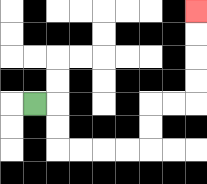{'start': '[1, 4]', 'end': '[8, 0]', 'path_directions': 'R,D,D,R,R,R,R,U,U,R,R,U,U,U,U', 'path_coordinates': '[[1, 4], [2, 4], [2, 5], [2, 6], [3, 6], [4, 6], [5, 6], [6, 6], [6, 5], [6, 4], [7, 4], [8, 4], [8, 3], [8, 2], [8, 1], [8, 0]]'}